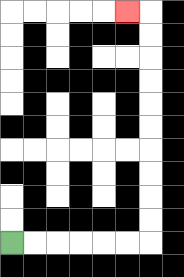{'start': '[0, 10]', 'end': '[5, 0]', 'path_directions': 'R,R,R,R,R,R,U,U,U,U,U,U,U,U,U,U,L', 'path_coordinates': '[[0, 10], [1, 10], [2, 10], [3, 10], [4, 10], [5, 10], [6, 10], [6, 9], [6, 8], [6, 7], [6, 6], [6, 5], [6, 4], [6, 3], [6, 2], [6, 1], [6, 0], [5, 0]]'}